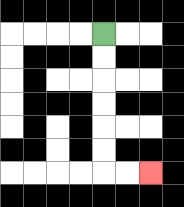{'start': '[4, 1]', 'end': '[6, 7]', 'path_directions': 'D,D,D,D,D,D,R,R', 'path_coordinates': '[[4, 1], [4, 2], [4, 3], [4, 4], [4, 5], [4, 6], [4, 7], [5, 7], [6, 7]]'}